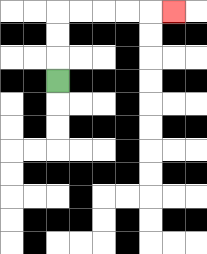{'start': '[2, 3]', 'end': '[7, 0]', 'path_directions': 'U,U,U,R,R,R,R,R', 'path_coordinates': '[[2, 3], [2, 2], [2, 1], [2, 0], [3, 0], [4, 0], [5, 0], [6, 0], [7, 0]]'}